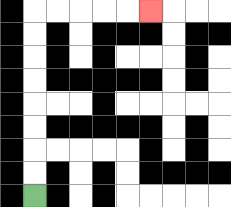{'start': '[1, 8]', 'end': '[6, 0]', 'path_directions': 'U,U,U,U,U,U,U,U,R,R,R,R,R', 'path_coordinates': '[[1, 8], [1, 7], [1, 6], [1, 5], [1, 4], [1, 3], [1, 2], [1, 1], [1, 0], [2, 0], [3, 0], [4, 0], [5, 0], [6, 0]]'}